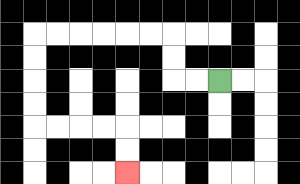{'start': '[9, 3]', 'end': '[5, 7]', 'path_directions': 'L,L,U,U,L,L,L,L,L,L,D,D,D,D,R,R,R,R,D,D', 'path_coordinates': '[[9, 3], [8, 3], [7, 3], [7, 2], [7, 1], [6, 1], [5, 1], [4, 1], [3, 1], [2, 1], [1, 1], [1, 2], [1, 3], [1, 4], [1, 5], [2, 5], [3, 5], [4, 5], [5, 5], [5, 6], [5, 7]]'}